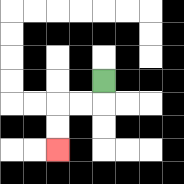{'start': '[4, 3]', 'end': '[2, 6]', 'path_directions': 'D,L,L,D,D', 'path_coordinates': '[[4, 3], [4, 4], [3, 4], [2, 4], [2, 5], [2, 6]]'}